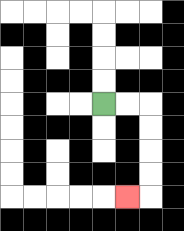{'start': '[4, 4]', 'end': '[5, 8]', 'path_directions': 'R,R,D,D,D,D,L', 'path_coordinates': '[[4, 4], [5, 4], [6, 4], [6, 5], [6, 6], [6, 7], [6, 8], [5, 8]]'}